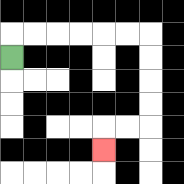{'start': '[0, 2]', 'end': '[4, 6]', 'path_directions': 'U,R,R,R,R,R,R,D,D,D,D,L,L,D', 'path_coordinates': '[[0, 2], [0, 1], [1, 1], [2, 1], [3, 1], [4, 1], [5, 1], [6, 1], [6, 2], [6, 3], [6, 4], [6, 5], [5, 5], [4, 5], [4, 6]]'}